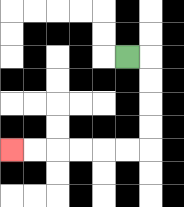{'start': '[5, 2]', 'end': '[0, 6]', 'path_directions': 'R,D,D,D,D,L,L,L,L,L,L', 'path_coordinates': '[[5, 2], [6, 2], [6, 3], [6, 4], [6, 5], [6, 6], [5, 6], [4, 6], [3, 6], [2, 6], [1, 6], [0, 6]]'}